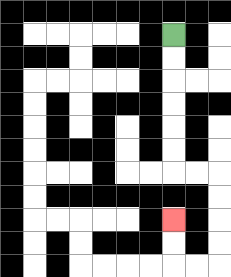{'start': '[7, 1]', 'end': '[7, 9]', 'path_directions': 'D,D,D,D,D,D,R,R,D,D,D,D,L,L,U,U', 'path_coordinates': '[[7, 1], [7, 2], [7, 3], [7, 4], [7, 5], [7, 6], [7, 7], [8, 7], [9, 7], [9, 8], [9, 9], [9, 10], [9, 11], [8, 11], [7, 11], [7, 10], [7, 9]]'}